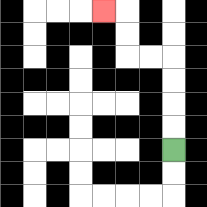{'start': '[7, 6]', 'end': '[4, 0]', 'path_directions': 'U,U,U,U,L,L,U,U,L', 'path_coordinates': '[[7, 6], [7, 5], [7, 4], [7, 3], [7, 2], [6, 2], [5, 2], [5, 1], [5, 0], [4, 0]]'}